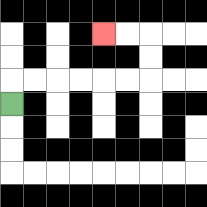{'start': '[0, 4]', 'end': '[4, 1]', 'path_directions': 'U,R,R,R,R,R,R,U,U,L,L', 'path_coordinates': '[[0, 4], [0, 3], [1, 3], [2, 3], [3, 3], [4, 3], [5, 3], [6, 3], [6, 2], [6, 1], [5, 1], [4, 1]]'}